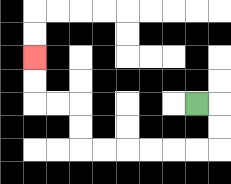{'start': '[8, 4]', 'end': '[1, 2]', 'path_directions': 'R,D,D,L,L,L,L,L,L,U,U,L,L,U,U', 'path_coordinates': '[[8, 4], [9, 4], [9, 5], [9, 6], [8, 6], [7, 6], [6, 6], [5, 6], [4, 6], [3, 6], [3, 5], [3, 4], [2, 4], [1, 4], [1, 3], [1, 2]]'}